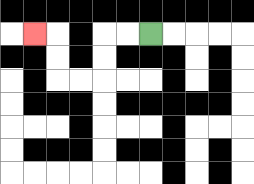{'start': '[6, 1]', 'end': '[1, 1]', 'path_directions': 'L,L,D,D,L,L,U,U,L', 'path_coordinates': '[[6, 1], [5, 1], [4, 1], [4, 2], [4, 3], [3, 3], [2, 3], [2, 2], [2, 1], [1, 1]]'}